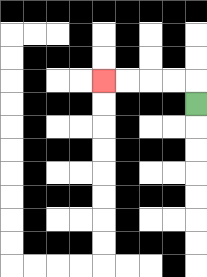{'start': '[8, 4]', 'end': '[4, 3]', 'path_directions': 'U,L,L,L,L', 'path_coordinates': '[[8, 4], [8, 3], [7, 3], [6, 3], [5, 3], [4, 3]]'}